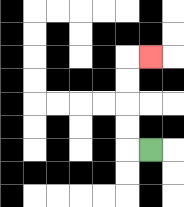{'start': '[6, 6]', 'end': '[6, 2]', 'path_directions': 'L,U,U,U,U,R', 'path_coordinates': '[[6, 6], [5, 6], [5, 5], [5, 4], [5, 3], [5, 2], [6, 2]]'}